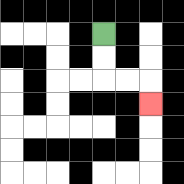{'start': '[4, 1]', 'end': '[6, 4]', 'path_directions': 'D,D,R,R,D', 'path_coordinates': '[[4, 1], [4, 2], [4, 3], [5, 3], [6, 3], [6, 4]]'}